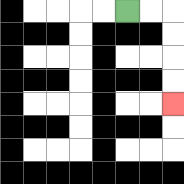{'start': '[5, 0]', 'end': '[7, 4]', 'path_directions': 'R,R,D,D,D,D', 'path_coordinates': '[[5, 0], [6, 0], [7, 0], [7, 1], [7, 2], [7, 3], [7, 4]]'}